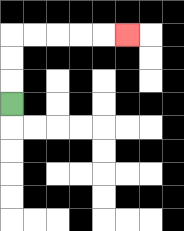{'start': '[0, 4]', 'end': '[5, 1]', 'path_directions': 'U,U,U,R,R,R,R,R', 'path_coordinates': '[[0, 4], [0, 3], [0, 2], [0, 1], [1, 1], [2, 1], [3, 1], [4, 1], [5, 1]]'}